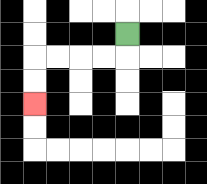{'start': '[5, 1]', 'end': '[1, 4]', 'path_directions': 'D,L,L,L,L,D,D', 'path_coordinates': '[[5, 1], [5, 2], [4, 2], [3, 2], [2, 2], [1, 2], [1, 3], [1, 4]]'}